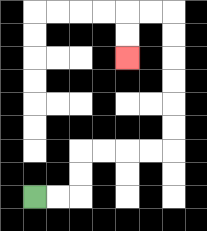{'start': '[1, 8]', 'end': '[5, 2]', 'path_directions': 'R,R,U,U,R,R,R,R,U,U,U,U,U,U,L,L,D,D', 'path_coordinates': '[[1, 8], [2, 8], [3, 8], [3, 7], [3, 6], [4, 6], [5, 6], [6, 6], [7, 6], [7, 5], [7, 4], [7, 3], [7, 2], [7, 1], [7, 0], [6, 0], [5, 0], [5, 1], [5, 2]]'}